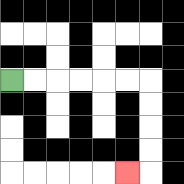{'start': '[0, 3]', 'end': '[5, 7]', 'path_directions': 'R,R,R,R,R,R,D,D,D,D,L', 'path_coordinates': '[[0, 3], [1, 3], [2, 3], [3, 3], [4, 3], [5, 3], [6, 3], [6, 4], [6, 5], [6, 6], [6, 7], [5, 7]]'}